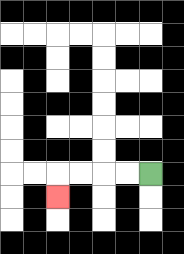{'start': '[6, 7]', 'end': '[2, 8]', 'path_directions': 'L,L,L,L,D', 'path_coordinates': '[[6, 7], [5, 7], [4, 7], [3, 7], [2, 7], [2, 8]]'}